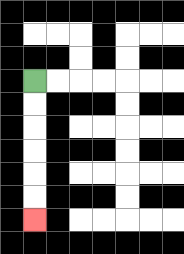{'start': '[1, 3]', 'end': '[1, 9]', 'path_directions': 'D,D,D,D,D,D', 'path_coordinates': '[[1, 3], [1, 4], [1, 5], [1, 6], [1, 7], [1, 8], [1, 9]]'}